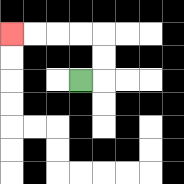{'start': '[3, 3]', 'end': '[0, 1]', 'path_directions': 'R,U,U,L,L,L,L', 'path_coordinates': '[[3, 3], [4, 3], [4, 2], [4, 1], [3, 1], [2, 1], [1, 1], [0, 1]]'}